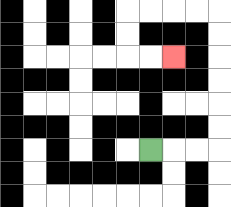{'start': '[6, 6]', 'end': '[7, 2]', 'path_directions': 'R,R,R,U,U,U,U,U,U,L,L,L,L,D,D,R,R', 'path_coordinates': '[[6, 6], [7, 6], [8, 6], [9, 6], [9, 5], [9, 4], [9, 3], [9, 2], [9, 1], [9, 0], [8, 0], [7, 0], [6, 0], [5, 0], [5, 1], [5, 2], [6, 2], [7, 2]]'}